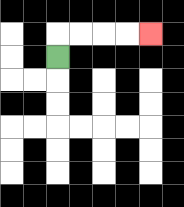{'start': '[2, 2]', 'end': '[6, 1]', 'path_directions': 'U,R,R,R,R', 'path_coordinates': '[[2, 2], [2, 1], [3, 1], [4, 1], [5, 1], [6, 1]]'}